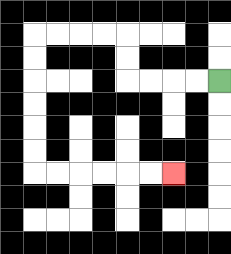{'start': '[9, 3]', 'end': '[7, 7]', 'path_directions': 'L,L,L,L,U,U,L,L,L,L,D,D,D,D,D,D,R,R,R,R,R,R', 'path_coordinates': '[[9, 3], [8, 3], [7, 3], [6, 3], [5, 3], [5, 2], [5, 1], [4, 1], [3, 1], [2, 1], [1, 1], [1, 2], [1, 3], [1, 4], [1, 5], [1, 6], [1, 7], [2, 7], [3, 7], [4, 7], [5, 7], [6, 7], [7, 7]]'}